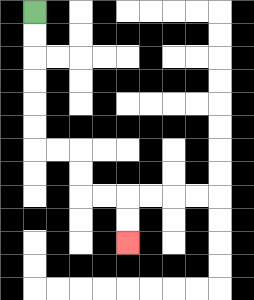{'start': '[1, 0]', 'end': '[5, 10]', 'path_directions': 'D,D,D,D,D,D,R,R,D,D,R,R,D,D', 'path_coordinates': '[[1, 0], [1, 1], [1, 2], [1, 3], [1, 4], [1, 5], [1, 6], [2, 6], [3, 6], [3, 7], [3, 8], [4, 8], [5, 8], [5, 9], [5, 10]]'}